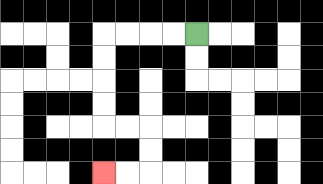{'start': '[8, 1]', 'end': '[4, 7]', 'path_directions': 'L,L,L,L,D,D,D,D,R,R,D,D,L,L', 'path_coordinates': '[[8, 1], [7, 1], [6, 1], [5, 1], [4, 1], [4, 2], [4, 3], [4, 4], [4, 5], [5, 5], [6, 5], [6, 6], [6, 7], [5, 7], [4, 7]]'}